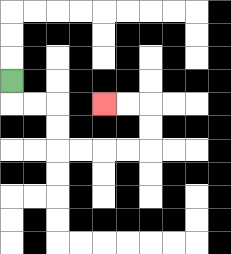{'start': '[0, 3]', 'end': '[4, 4]', 'path_directions': 'D,R,R,D,D,R,R,R,R,U,U,L,L', 'path_coordinates': '[[0, 3], [0, 4], [1, 4], [2, 4], [2, 5], [2, 6], [3, 6], [4, 6], [5, 6], [6, 6], [6, 5], [6, 4], [5, 4], [4, 4]]'}